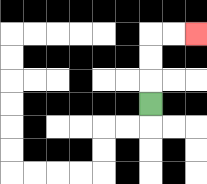{'start': '[6, 4]', 'end': '[8, 1]', 'path_directions': 'U,U,U,R,R', 'path_coordinates': '[[6, 4], [6, 3], [6, 2], [6, 1], [7, 1], [8, 1]]'}